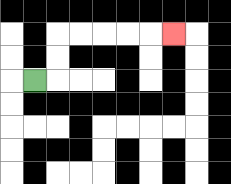{'start': '[1, 3]', 'end': '[7, 1]', 'path_directions': 'R,U,U,R,R,R,R,R', 'path_coordinates': '[[1, 3], [2, 3], [2, 2], [2, 1], [3, 1], [4, 1], [5, 1], [6, 1], [7, 1]]'}